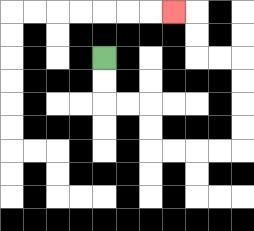{'start': '[4, 2]', 'end': '[7, 0]', 'path_directions': 'D,D,R,R,D,D,R,R,R,R,U,U,U,U,L,L,U,U,L', 'path_coordinates': '[[4, 2], [4, 3], [4, 4], [5, 4], [6, 4], [6, 5], [6, 6], [7, 6], [8, 6], [9, 6], [10, 6], [10, 5], [10, 4], [10, 3], [10, 2], [9, 2], [8, 2], [8, 1], [8, 0], [7, 0]]'}